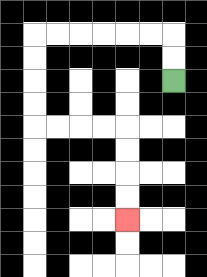{'start': '[7, 3]', 'end': '[5, 9]', 'path_directions': 'U,U,L,L,L,L,L,L,D,D,D,D,R,R,R,R,D,D,D,D', 'path_coordinates': '[[7, 3], [7, 2], [7, 1], [6, 1], [5, 1], [4, 1], [3, 1], [2, 1], [1, 1], [1, 2], [1, 3], [1, 4], [1, 5], [2, 5], [3, 5], [4, 5], [5, 5], [5, 6], [5, 7], [5, 8], [5, 9]]'}